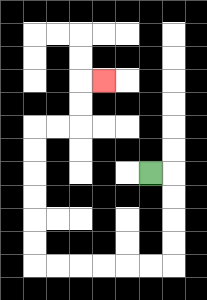{'start': '[6, 7]', 'end': '[4, 3]', 'path_directions': 'R,D,D,D,D,L,L,L,L,L,L,U,U,U,U,U,U,R,R,U,U,R', 'path_coordinates': '[[6, 7], [7, 7], [7, 8], [7, 9], [7, 10], [7, 11], [6, 11], [5, 11], [4, 11], [3, 11], [2, 11], [1, 11], [1, 10], [1, 9], [1, 8], [1, 7], [1, 6], [1, 5], [2, 5], [3, 5], [3, 4], [3, 3], [4, 3]]'}